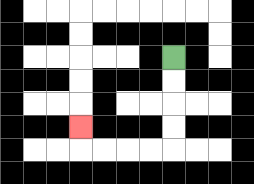{'start': '[7, 2]', 'end': '[3, 5]', 'path_directions': 'D,D,D,D,L,L,L,L,U', 'path_coordinates': '[[7, 2], [7, 3], [7, 4], [7, 5], [7, 6], [6, 6], [5, 6], [4, 6], [3, 6], [3, 5]]'}